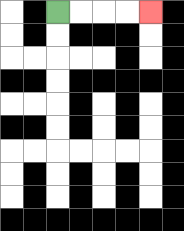{'start': '[2, 0]', 'end': '[6, 0]', 'path_directions': 'R,R,R,R', 'path_coordinates': '[[2, 0], [3, 0], [4, 0], [5, 0], [6, 0]]'}